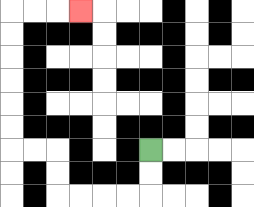{'start': '[6, 6]', 'end': '[3, 0]', 'path_directions': 'D,D,L,L,L,L,U,U,L,L,U,U,U,U,U,U,R,R,R', 'path_coordinates': '[[6, 6], [6, 7], [6, 8], [5, 8], [4, 8], [3, 8], [2, 8], [2, 7], [2, 6], [1, 6], [0, 6], [0, 5], [0, 4], [0, 3], [0, 2], [0, 1], [0, 0], [1, 0], [2, 0], [3, 0]]'}